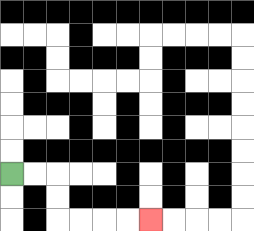{'start': '[0, 7]', 'end': '[6, 9]', 'path_directions': 'R,R,D,D,R,R,R,R', 'path_coordinates': '[[0, 7], [1, 7], [2, 7], [2, 8], [2, 9], [3, 9], [4, 9], [5, 9], [6, 9]]'}